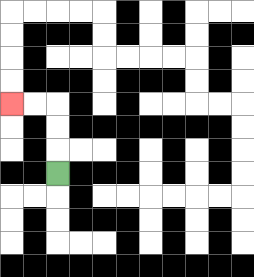{'start': '[2, 7]', 'end': '[0, 4]', 'path_directions': 'U,U,U,L,L', 'path_coordinates': '[[2, 7], [2, 6], [2, 5], [2, 4], [1, 4], [0, 4]]'}